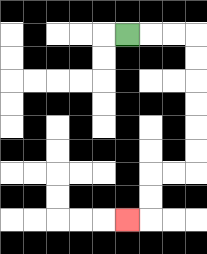{'start': '[5, 1]', 'end': '[5, 9]', 'path_directions': 'R,R,R,D,D,D,D,D,D,L,L,D,D,L', 'path_coordinates': '[[5, 1], [6, 1], [7, 1], [8, 1], [8, 2], [8, 3], [8, 4], [8, 5], [8, 6], [8, 7], [7, 7], [6, 7], [6, 8], [6, 9], [5, 9]]'}